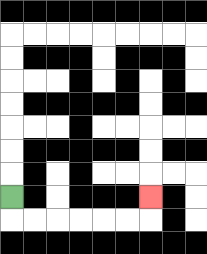{'start': '[0, 8]', 'end': '[6, 8]', 'path_directions': 'D,R,R,R,R,R,R,U', 'path_coordinates': '[[0, 8], [0, 9], [1, 9], [2, 9], [3, 9], [4, 9], [5, 9], [6, 9], [6, 8]]'}